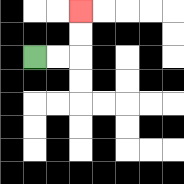{'start': '[1, 2]', 'end': '[3, 0]', 'path_directions': 'R,R,U,U', 'path_coordinates': '[[1, 2], [2, 2], [3, 2], [3, 1], [3, 0]]'}